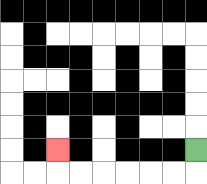{'start': '[8, 6]', 'end': '[2, 6]', 'path_directions': 'D,L,L,L,L,L,L,U', 'path_coordinates': '[[8, 6], [8, 7], [7, 7], [6, 7], [5, 7], [4, 7], [3, 7], [2, 7], [2, 6]]'}